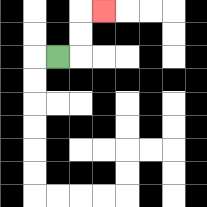{'start': '[2, 2]', 'end': '[4, 0]', 'path_directions': 'R,U,U,R', 'path_coordinates': '[[2, 2], [3, 2], [3, 1], [3, 0], [4, 0]]'}